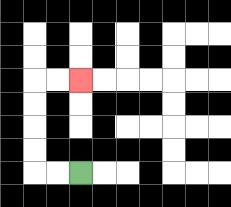{'start': '[3, 7]', 'end': '[3, 3]', 'path_directions': 'L,L,U,U,U,U,R,R', 'path_coordinates': '[[3, 7], [2, 7], [1, 7], [1, 6], [1, 5], [1, 4], [1, 3], [2, 3], [3, 3]]'}